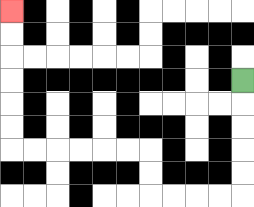{'start': '[10, 3]', 'end': '[0, 0]', 'path_directions': 'D,D,D,D,D,L,L,L,L,U,U,L,L,L,L,L,L,U,U,U,U,U,U', 'path_coordinates': '[[10, 3], [10, 4], [10, 5], [10, 6], [10, 7], [10, 8], [9, 8], [8, 8], [7, 8], [6, 8], [6, 7], [6, 6], [5, 6], [4, 6], [3, 6], [2, 6], [1, 6], [0, 6], [0, 5], [0, 4], [0, 3], [0, 2], [0, 1], [0, 0]]'}